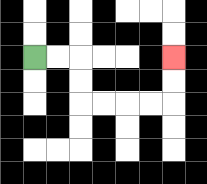{'start': '[1, 2]', 'end': '[7, 2]', 'path_directions': 'R,R,D,D,R,R,R,R,U,U', 'path_coordinates': '[[1, 2], [2, 2], [3, 2], [3, 3], [3, 4], [4, 4], [5, 4], [6, 4], [7, 4], [7, 3], [7, 2]]'}